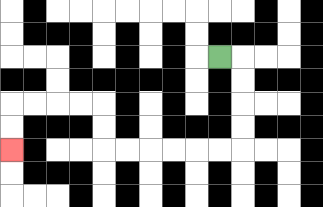{'start': '[9, 2]', 'end': '[0, 6]', 'path_directions': 'R,D,D,D,D,L,L,L,L,L,L,U,U,L,L,L,L,D,D', 'path_coordinates': '[[9, 2], [10, 2], [10, 3], [10, 4], [10, 5], [10, 6], [9, 6], [8, 6], [7, 6], [6, 6], [5, 6], [4, 6], [4, 5], [4, 4], [3, 4], [2, 4], [1, 4], [0, 4], [0, 5], [0, 6]]'}